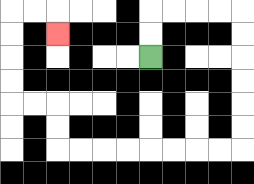{'start': '[6, 2]', 'end': '[2, 1]', 'path_directions': 'U,U,R,R,R,R,D,D,D,D,D,D,L,L,L,L,L,L,L,L,U,U,L,L,U,U,U,U,R,R,D', 'path_coordinates': '[[6, 2], [6, 1], [6, 0], [7, 0], [8, 0], [9, 0], [10, 0], [10, 1], [10, 2], [10, 3], [10, 4], [10, 5], [10, 6], [9, 6], [8, 6], [7, 6], [6, 6], [5, 6], [4, 6], [3, 6], [2, 6], [2, 5], [2, 4], [1, 4], [0, 4], [0, 3], [0, 2], [0, 1], [0, 0], [1, 0], [2, 0], [2, 1]]'}